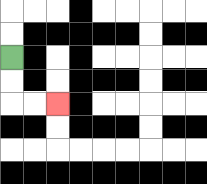{'start': '[0, 2]', 'end': '[2, 4]', 'path_directions': 'D,D,R,R', 'path_coordinates': '[[0, 2], [0, 3], [0, 4], [1, 4], [2, 4]]'}